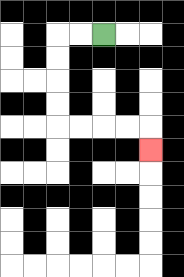{'start': '[4, 1]', 'end': '[6, 6]', 'path_directions': 'L,L,D,D,D,D,R,R,R,R,D', 'path_coordinates': '[[4, 1], [3, 1], [2, 1], [2, 2], [2, 3], [2, 4], [2, 5], [3, 5], [4, 5], [5, 5], [6, 5], [6, 6]]'}